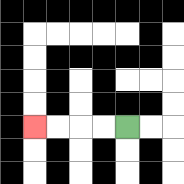{'start': '[5, 5]', 'end': '[1, 5]', 'path_directions': 'L,L,L,L', 'path_coordinates': '[[5, 5], [4, 5], [3, 5], [2, 5], [1, 5]]'}